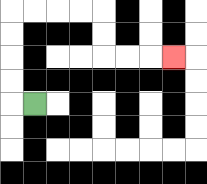{'start': '[1, 4]', 'end': '[7, 2]', 'path_directions': 'L,U,U,U,U,R,R,R,R,D,D,R,R,R', 'path_coordinates': '[[1, 4], [0, 4], [0, 3], [0, 2], [0, 1], [0, 0], [1, 0], [2, 0], [3, 0], [4, 0], [4, 1], [4, 2], [5, 2], [6, 2], [7, 2]]'}